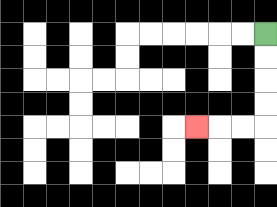{'start': '[11, 1]', 'end': '[8, 5]', 'path_directions': 'D,D,D,D,L,L,L', 'path_coordinates': '[[11, 1], [11, 2], [11, 3], [11, 4], [11, 5], [10, 5], [9, 5], [8, 5]]'}